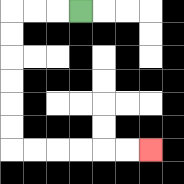{'start': '[3, 0]', 'end': '[6, 6]', 'path_directions': 'L,L,L,D,D,D,D,D,D,R,R,R,R,R,R', 'path_coordinates': '[[3, 0], [2, 0], [1, 0], [0, 0], [0, 1], [0, 2], [0, 3], [0, 4], [0, 5], [0, 6], [1, 6], [2, 6], [3, 6], [4, 6], [5, 6], [6, 6]]'}